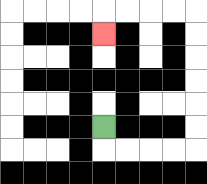{'start': '[4, 5]', 'end': '[4, 1]', 'path_directions': 'D,R,R,R,R,U,U,U,U,U,U,L,L,L,L,D', 'path_coordinates': '[[4, 5], [4, 6], [5, 6], [6, 6], [7, 6], [8, 6], [8, 5], [8, 4], [8, 3], [8, 2], [8, 1], [8, 0], [7, 0], [6, 0], [5, 0], [4, 0], [4, 1]]'}